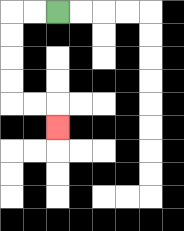{'start': '[2, 0]', 'end': '[2, 5]', 'path_directions': 'L,L,D,D,D,D,R,R,D', 'path_coordinates': '[[2, 0], [1, 0], [0, 0], [0, 1], [0, 2], [0, 3], [0, 4], [1, 4], [2, 4], [2, 5]]'}